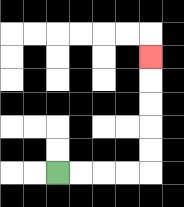{'start': '[2, 7]', 'end': '[6, 2]', 'path_directions': 'R,R,R,R,U,U,U,U,U', 'path_coordinates': '[[2, 7], [3, 7], [4, 7], [5, 7], [6, 7], [6, 6], [6, 5], [6, 4], [6, 3], [6, 2]]'}